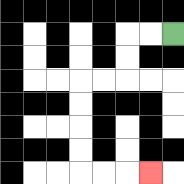{'start': '[7, 1]', 'end': '[6, 7]', 'path_directions': 'L,L,D,D,L,L,D,D,D,D,R,R,R', 'path_coordinates': '[[7, 1], [6, 1], [5, 1], [5, 2], [5, 3], [4, 3], [3, 3], [3, 4], [3, 5], [3, 6], [3, 7], [4, 7], [5, 7], [6, 7]]'}